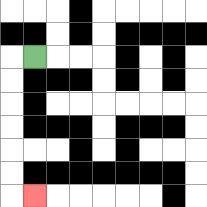{'start': '[1, 2]', 'end': '[1, 8]', 'path_directions': 'L,D,D,D,D,D,D,R', 'path_coordinates': '[[1, 2], [0, 2], [0, 3], [0, 4], [0, 5], [0, 6], [0, 7], [0, 8], [1, 8]]'}